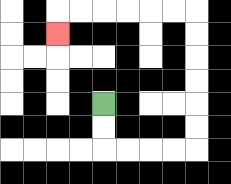{'start': '[4, 4]', 'end': '[2, 1]', 'path_directions': 'D,D,R,R,R,R,U,U,U,U,U,U,L,L,L,L,L,L,D', 'path_coordinates': '[[4, 4], [4, 5], [4, 6], [5, 6], [6, 6], [7, 6], [8, 6], [8, 5], [8, 4], [8, 3], [8, 2], [8, 1], [8, 0], [7, 0], [6, 0], [5, 0], [4, 0], [3, 0], [2, 0], [2, 1]]'}